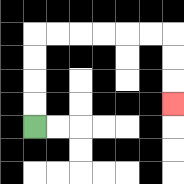{'start': '[1, 5]', 'end': '[7, 4]', 'path_directions': 'U,U,U,U,R,R,R,R,R,R,D,D,D', 'path_coordinates': '[[1, 5], [1, 4], [1, 3], [1, 2], [1, 1], [2, 1], [3, 1], [4, 1], [5, 1], [6, 1], [7, 1], [7, 2], [7, 3], [7, 4]]'}